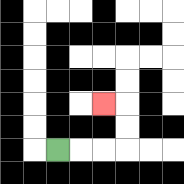{'start': '[2, 6]', 'end': '[4, 4]', 'path_directions': 'R,R,R,U,U,L', 'path_coordinates': '[[2, 6], [3, 6], [4, 6], [5, 6], [5, 5], [5, 4], [4, 4]]'}